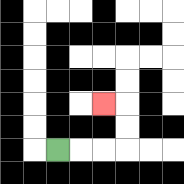{'start': '[2, 6]', 'end': '[4, 4]', 'path_directions': 'R,R,R,U,U,L', 'path_coordinates': '[[2, 6], [3, 6], [4, 6], [5, 6], [5, 5], [5, 4], [4, 4]]'}